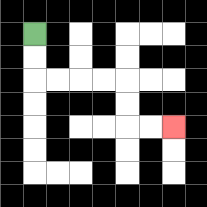{'start': '[1, 1]', 'end': '[7, 5]', 'path_directions': 'D,D,R,R,R,R,D,D,R,R', 'path_coordinates': '[[1, 1], [1, 2], [1, 3], [2, 3], [3, 3], [4, 3], [5, 3], [5, 4], [5, 5], [6, 5], [7, 5]]'}